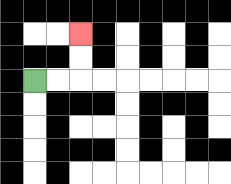{'start': '[1, 3]', 'end': '[3, 1]', 'path_directions': 'R,R,U,U', 'path_coordinates': '[[1, 3], [2, 3], [3, 3], [3, 2], [3, 1]]'}